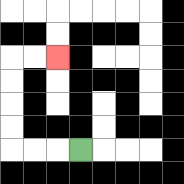{'start': '[3, 6]', 'end': '[2, 2]', 'path_directions': 'L,L,L,U,U,U,U,R,R', 'path_coordinates': '[[3, 6], [2, 6], [1, 6], [0, 6], [0, 5], [0, 4], [0, 3], [0, 2], [1, 2], [2, 2]]'}